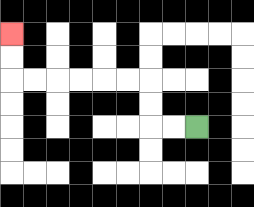{'start': '[8, 5]', 'end': '[0, 1]', 'path_directions': 'L,L,U,U,L,L,L,L,L,L,U,U', 'path_coordinates': '[[8, 5], [7, 5], [6, 5], [6, 4], [6, 3], [5, 3], [4, 3], [3, 3], [2, 3], [1, 3], [0, 3], [0, 2], [0, 1]]'}